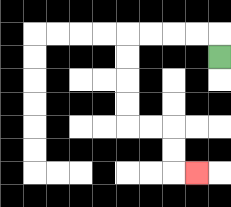{'start': '[9, 2]', 'end': '[8, 7]', 'path_directions': 'U,L,L,L,L,D,D,D,D,R,R,D,D,R', 'path_coordinates': '[[9, 2], [9, 1], [8, 1], [7, 1], [6, 1], [5, 1], [5, 2], [5, 3], [5, 4], [5, 5], [6, 5], [7, 5], [7, 6], [7, 7], [8, 7]]'}